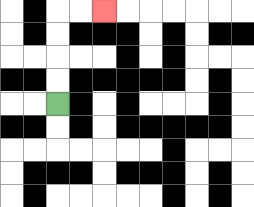{'start': '[2, 4]', 'end': '[4, 0]', 'path_directions': 'U,U,U,U,R,R', 'path_coordinates': '[[2, 4], [2, 3], [2, 2], [2, 1], [2, 0], [3, 0], [4, 0]]'}